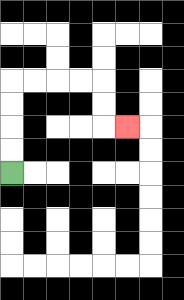{'start': '[0, 7]', 'end': '[5, 5]', 'path_directions': 'U,U,U,U,R,R,R,R,D,D,R', 'path_coordinates': '[[0, 7], [0, 6], [0, 5], [0, 4], [0, 3], [1, 3], [2, 3], [3, 3], [4, 3], [4, 4], [4, 5], [5, 5]]'}